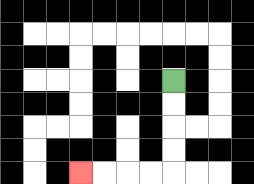{'start': '[7, 3]', 'end': '[3, 7]', 'path_directions': 'D,D,D,D,L,L,L,L', 'path_coordinates': '[[7, 3], [7, 4], [7, 5], [7, 6], [7, 7], [6, 7], [5, 7], [4, 7], [3, 7]]'}